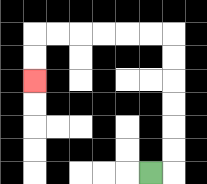{'start': '[6, 7]', 'end': '[1, 3]', 'path_directions': 'R,U,U,U,U,U,U,L,L,L,L,L,L,D,D', 'path_coordinates': '[[6, 7], [7, 7], [7, 6], [7, 5], [7, 4], [7, 3], [7, 2], [7, 1], [6, 1], [5, 1], [4, 1], [3, 1], [2, 1], [1, 1], [1, 2], [1, 3]]'}